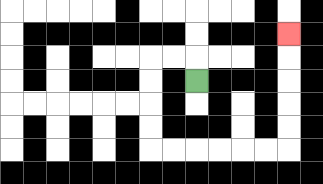{'start': '[8, 3]', 'end': '[12, 1]', 'path_directions': 'U,L,L,D,D,D,D,R,R,R,R,R,R,U,U,U,U,U', 'path_coordinates': '[[8, 3], [8, 2], [7, 2], [6, 2], [6, 3], [6, 4], [6, 5], [6, 6], [7, 6], [8, 6], [9, 6], [10, 6], [11, 6], [12, 6], [12, 5], [12, 4], [12, 3], [12, 2], [12, 1]]'}